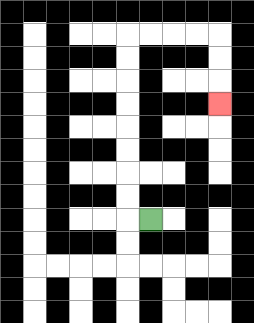{'start': '[6, 9]', 'end': '[9, 4]', 'path_directions': 'L,U,U,U,U,U,U,U,U,R,R,R,R,D,D,D', 'path_coordinates': '[[6, 9], [5, 9], [5, 8], [5, 7], [5, 6], [5, 5], [5, 4], [5, 3], [5, 2], [5, 1], [6, 1], [7, 1], [8, 1], [9, 1], [9, 2], [9, 3], [9, 4]]'}